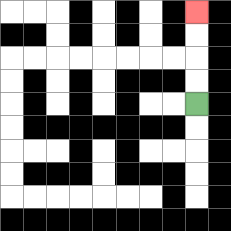{'start': '[8, 4]', 'end': '[8, 0]', 'path_directions': 'U,U,U,U', 'path_coordinates': '[[8, 4], [8, 3], [8, 2], [8, 1], [8, 0]]'}